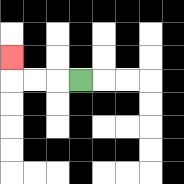{'start': '[3, 3]', 'end': '[0, 2]', 'path_directions': 'L,L,L,U', 'path_coordinates': '[[3, 3], [2, 3], [1, 3], [0, 3], [0, 2]]'}